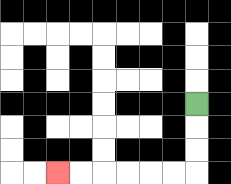{'start': '[8, 4]', 'end': '[2, 7]', 'path_directions': 'D,D,D,L,L,L,L,L,L', 'path_coordinates': '[[8, 4], [8, 5], [8, 6], [8, 7], [7, 7], [6, 7], [5, 7], [4, 7], [3, 7], [2, 7]]'}